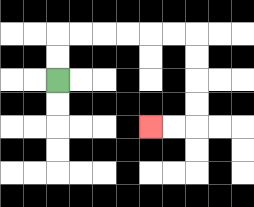{'start': '[2, 3]', 'end': '[6, 5]', 'path_directions': 'U,U,R,R,R,R,R,R,D,D,D,D,L,L', 'path_coordinates': '[[2, 3], [2, 2], [2, 1], [3, 1], [4, 1], [5, 1], [6, 1], [7, 1], [8, 1], [8, 2], [8, 3], [8, 4], [8, 5], [7, 5], [6, 5]]'}